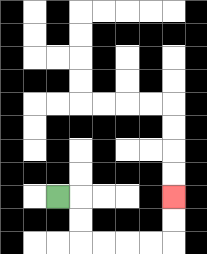{'start': '[2, 8]', 'end': '[7, 8]', 'path_directions': 'R,D,D,R,R,R,R,U,U', 'path_coordinates': '[[2, 8], [3, 8], [3, 9], [3, 10], [4, 10], [5, 10], [6, 10], [7, 10], [7, 9], [7, 8]]'}